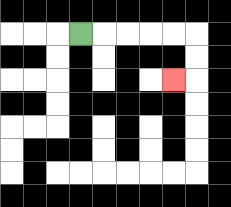{'start': '[3, 1]', 'end': '[7, 3]', 'path_directions': 'R,R,R,R,R,D,D,L', 'path_coordinates': '[[3, 1], [4, 1], [5, 1], [6, 1], [7, 1], [8, 1], [8, 2], [8, 3], [7, 3]]'}